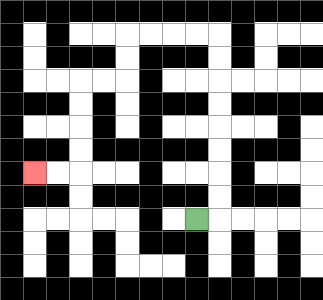{'start': '[8, 9]', 'end': '[1, 7]', 'path_directions': 'R,U,U,U,U,U,U,U,U,L,L,L,L,D,D,L,L,D,D,D,D,L,L', 'path_coordinates': '[[8, 9], [9, 9], [9, 8], [9, 7], [9, 6], [9, 5], [9, 4], [9, 3], [9, 2], [9, 1], [8, 1], [7, 1], [6, 1], [5, 1], [5, 2], [5, 3], [4, 3], [3, 3], [3, 4], [3, 5], [3, 6], [3, 7], [2, 7], [1, 7]]'}